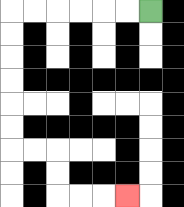{'start': '[6, 0]', 'end': '[5, 8]', 'path_directions': 'L,L,L,L,L,L,D,D,D,D,D,D,R,R,D,D,R,R,R', 'path_coordinates': '[[6, 0], [5, 0], [4, 0], [3, 0], [2, 0], [1, 0], [0, 0], [0, 1], [0, 2], [0, 3], [0, 4], [0, 5], [0, 6], [1, 6], [2, 6], [2, 7], [2, 8], [3, 8], [4, 8], [5, 8]]'}